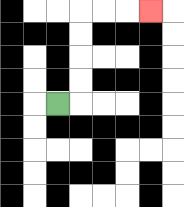{'start': '[2, 4]', 'end': '[6, 0]', 'path_directions': 'R,U,U,U,U,R,R,R', 'path_coordinates': '[[2, 4], [3, 4], [3, 3], [3, 2], [3, 1], [3, 0], [4, 0], [5, 0], [6, 0]]'}